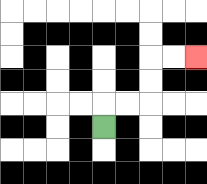{'start': '[4, 5]', 'end': '[8, 2]', 'path_directions': 'U,R,R,U,U,R,R', 'path_coordinates': '[[4, 5], [4, 4], [5, 4], [6, 4], [6, 3], [6, 2], [7, 2], [8, 2]]'}